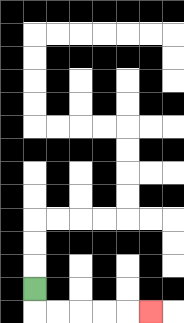{'start': '[1, 12]', 'end': '[6, 13]', 'path_directions': 'D,R,R,R,R,R', 'path_coordinates': '[[1, 12], [1, 13], [2, 13], [3, 13], [4, 13], [5, 13], [6, 13]]'}